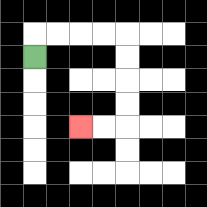{'start': '[1, 2]', 'end': '[3, 5]', 'path_directions': 'U,R,R,R,R,D,D,D,D,L,L', 'path_coordinates': '[[1, 2], [1, 1], [2, 1], [3, 1], [4, 1], [5, 1], [5, 2], [5, 3], [5, 4], [5, 5], [4, 5], [3, 5]]'}